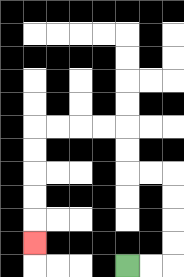{'start': '[5, 11]', 'end': '[1, 10]', 'path_directions': 'R,R,U,U,U,U,L,L,U,U,L,L,L,L,D,D,D,D,D', 'path_coordinates': '[[5, 11], [6, 11], [7, 11], [7, 10], [7, 9], [7, 8], [7, 7], [6, 7], [5, 7], [5, 6], [5, 5], [4, 5], [3, 5], [2, 5], [1, 5], [1, 6], [1, 7], [1, 8], [1, 9], [1, 10]]'}